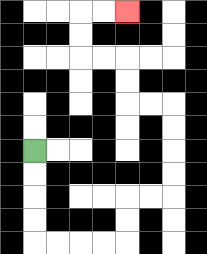{'start': '[1, 6]', 'end': '[5, 0]', 'path_directions': 'D,D,D,D,R,R,R,R,U,U,R,R,U,U,U,U,L,L,U,U,L,L,U,U,R,R', 'path_coordinates': '[[1, 6], [1, 7], [1, 8], [1, 9], [1, 10], [2, 10], [3, 10], [4, 10], [5, 10], [5, 9], [5, 8], [6, 8], [7, 8], [7, 7], [7, 6], [7, 5], [7, 4], [6, 4], [5, 4], [5, 3], [5, 2], [4, 2], [3, 2], [3, 1], [3, 0], [4, 0], [5, 0]]'}